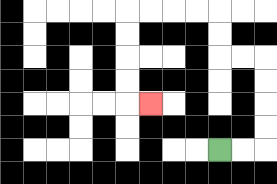{'start': '[9, 6]', 'end': '[6, 4]', 'path_directions': 'R,R,U,U,U,U,L,L,U,U,L,L,L,L,D,D,D,D,R', 'path_coordinates': '[[9, 6], [10, 6], [11, 6], [11, 5], [11, 4], [11, 3], [11, 2], [10, 2], [9, 2], [9, 1], [9, 0], [8, 0], [7, 0], [6, 0], [5, 0], [5, 1], [5, 2], [5, 3], [5, 4], [6, 4]]'}